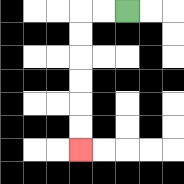{'start': '[5, 0]', 'end': '[3, 6]', 'path_directions': 'L,L,D,D,D,D,D,D', 'path_coordinates': '[[5, 0], [4, 0], [3, 0], [3, 1], [3, 2], [3, 3], [3, 4], [3, 5], [3, 6]]'}